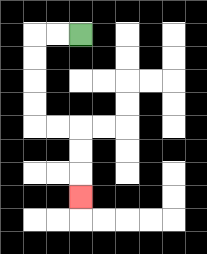{'start': '[3, 1]', 'end': '[3, 8]', 'path_directions': 'L,L,D,D,D,D,R,R,D,D,D', 'path_coordinates': '[[3, 1], [2, 1], [1, 1], [1, 2], [1, 3], [1, 4], [1, 5], [2, 5], [3, 5], [3, 6], [3, 7], [3, 8]]'}